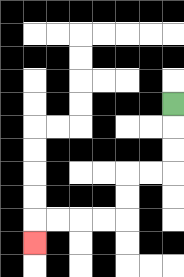{'start': '[7, 4]', 'end': '[1, 10]', 'path_directions': 'D,D,D,L,L,D,D,L,L,L,L,D', 'path_coordinates': '[[7, 4], [7, 5], [7, 6], [7, 7], [6, 7], [5, 7], [5, 8], [5, 9], [4, 9], [3, 9], [2, 9], [1, 9], [1, 10]]'}